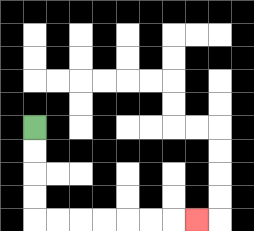{'start': '[1, 5]', 'end': '[8, 9]', 'path_directions': 'D,D,D,D,R,R,R,R,R,R,R', 'path_coordinates': '[[1, 5], [1, 6], [1, 7], [1, 8], [1, 9], [2, 9], [3, 9], [4, 9], [5, 9], [6, 9], [7, 9], [8, 9]]'}